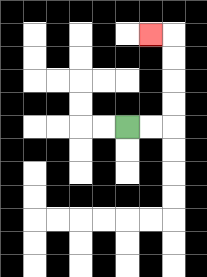{'start': '[5, 5]', 'end': '[6, 1]', 'path_directions': 'R,R,U,U,U,U,L', 'path_coordinates': '[[5, 5], [6, 5], [7, 5], [7, 4], [7, 3], [7, 2], [7, 1], [6, 1]]'}